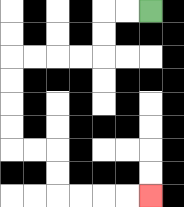{'start': '[6, 0]', 'end': '[6, 8]', 'path_directions': 'L,L,D,D,L,L,L,L,D,D,D,D,R,R,D,D,R,R,R,R', 'path_coordinates': '[[6, 0], [5, 0], [4, 0], [4, 1], [4, 2], [3, 2], [2, 2], [1, 2], [0, 2], [0, 3], [0, 4], [0, 5], [0, 6], [1, 6], [2, 6], [2, 7], [2, 8], [3, 8], [4, 8], [5, 8], [6, 8]]'}